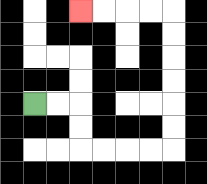{'start': '[1, 4]', 'end': '[3, 0]', 'path_directions': 'R,R,D,D,R,R,R,R,U,U,U,U,U,U,L,L,L,L', 'path_coordinates': '[[1, 4], [2, 4], [3, 4], [3, 5], [3, 6], [4, 6], [5, 6], [6, 6], [7, 6], [7, 5], [7, 4], [7, 3], [7, 2], [7, 1], [7, 0], [6, 0], [5, 0], [4, 0], [3, 0]]'}